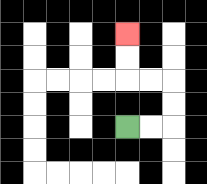{'start': '[5, 5]', 'end': '[5, 1]', 'path_directions': 'R,R,U,U,L,L,U,U', 'path_coordinates': '[[5, 5], [6, 5], [7, 5], [7, 4], [7, 3], [6, 3], [5, 3], [5, 2], [5, 1]]'}